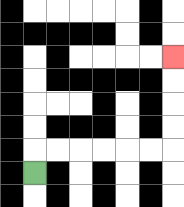{'start': '[1, 7]', 'end': '[7, 2]', 'path_directions': 'U,R,R,R,R,R,R,U,U,U,U', 'path_coordinates': '[[1, 7], [1, 6], [2, 6], [3, 6], [4, 6], [5, 6], [6, 6], [7, 6], [7, 5], [7, 4], [7, 3], [7, 2]]'}